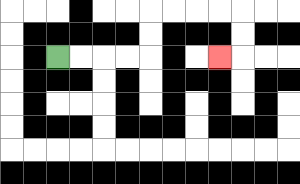{'start': '[2, 2]', 'end': '[9, 2]', 'path_directions': 'R,R,R,R,U,U,R,R,R,R,D,D,L', 'path_coordinates': '[[2, 2], [3, 2], [4, 2], [5, 2], [6, 2], [6, 1], [6, 0], [7, 0], [8, 0], [9, 0], [10, 0], [10, 1], [10, 2], [9, 2]]'}